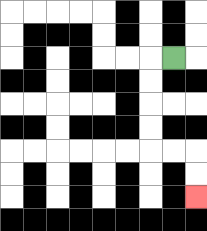{'start': '[7, 2]', 'end': '[8, 8]', 'path_directions': 'L,D,D,D,D,R,R,D,D', 'path_coordinates': '[[7, 2], [6, 2], [6, 3], [6, 4], [6, 5], [6, 6], [7, 6], [8, 6], [8, 7], [8, 8]]'}